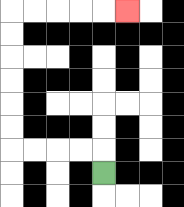{'start': '[4, 7]', 'end': '[5, 0]', 'path_directions': 'U,L,L,L,L,U,U,U,U,U,U,R,R,R,R,R', 'path_coordinates': '[[4, 7], [4, 6], [3, 6], [2, 6], [1, 6], [0, 6], [0, 5], [0, 4], [0, 3], [0, 2], [0, 1], [0, 0], [1, 0], [2, 0], [3, 0], [4, 0], [5, 0]]'}